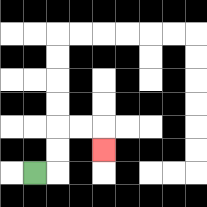{'start': '[1, 7]', 'end': '[4, 6]', 'path_directions': 'R,U,U,R,R,D', 'path_coordinates': '[[1, 7], [2, 7], [2, 6], [2, 5], [3, 5], [4, 5], [4, 6]]'}